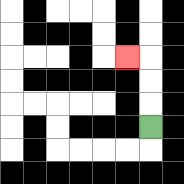{'start': '[6, 5]', 'end': '[5, 2]', 'path_directions': 'U,U,U,L', 'path_coordinates': '[[6, 5], [6, 4], [6, 3], [6, 2], [5, 2]]'}